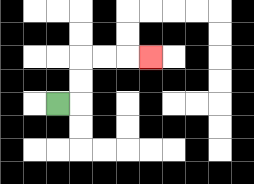{'start': '[2, 4]', 'end': '[6, 2]', 'path_directions': 'R,U,U,R,R,R', 'path_coordinates': '[[2, 4], [3, 4], [3, 3], [3, 2], [4, 2], [5, 2], [6, 2]]'}